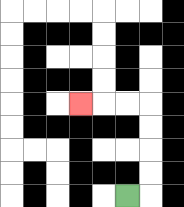{'start': '[5, 8]', 'end': '[3, 4]', 'path_directions': 'R,U,U,U,U,L,L,L', 'path_coordinates': '[[5, 8], [6, 8], [6, 7], [6, 6], [6, 5], [6, 4], [5, 4], [4, 4], [3, 4]]'}